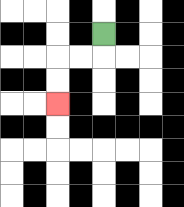{'start': '[4, 1]', 'end': '[2, 4]', 'path_directions': 'D,L,L,D,D', 'path_coordinates': '[[4, 1], [4, 2], [3, 2], [2, 2], [2, 3], [2, 4]]'}